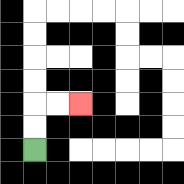{'start': '[1, 6]', 'end': '[3, 4]', 'path_directions': 'U,U,R,R', 'path_coordinates': '[[1, 6], [1, 5], [1, 4], [2, 4], [3, 4]]'}